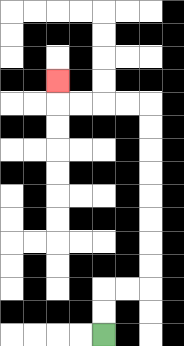{'start': '[4, 14]', 'end': '[2, 3]', 'path_directions': 'U,U,R,R,U,U,U,U,U,U,U,U,L,L,L,L,U', 'path_coordinates': '[[4, 14], [4, 13], [4, 12], [5, 12], [6, 12], [6, 11], [6, 10], [6, 9], [6, 8], [6, 7], [6, 6], [6, 5], [6, 4], [5, 4], [4, 4], [3, 4], [2, 4], [2, 3]]'}